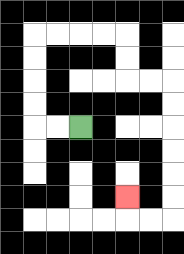{'start': '[3, 5]', 'end': '[5, 8]', 'path_directions': 'L,L,U,U,U,U,R,R,R,R,D,D,R,R,D,D,D,D,D,D,L,L,U', 'path_coordinates': '[[3, 5], [2, 5], [1, 5], [1, 4], [1, 3], [1, 2], [1, 1], [2, 1], [3, 1], [4, 1], [5, 1], [5, 2], [5, 3], [6, 3], [7, 3], [7, 4], [7, 5], [7, 6], [7, 7], [7, 8], [7, 9], [6, 9], [5, 9], [5, 8]]'}